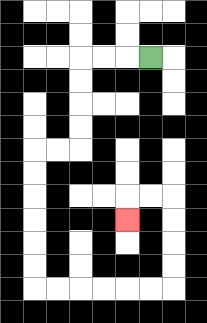{'start': '[6, 2]', 'end': '[5, 9]', 'path_directions': 'L,L,L,D,D,D,D,L,L,D,D,D,D,D,D,R,R,R,R,R,R,U,U,U,U,L,L,D', 'path_coordinates': '[[6, 2], [5, 2], [4, 2], [3, 2], [3, 3], [3, 4], [3, 5], [3, 6], [2, 6], [1, 6], [1, 7], [1, 8], [1, 9], [1, 10], [1, 11], [1, 12], [2, 12], [3, 12], [4, 12], [5, 12], [6, 12], [7, 12], [7, 11], [7, 10], [7, 9], [7, 8], [6, 8], [5, 8], [5, 9]]'}